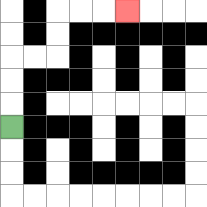{'start': '[0, 5]', 'end': '[5, 0]', 'path_directions': 'U,U,U,R,R,U,U,R,R,R', 'path_coordinates': '[[0, 5], [0, 4], [0, 3], [0, 2], [1, 2], [2, 2], [2, 1], [2, 0], [3, 0], [4, 0], [5, 0]]'}